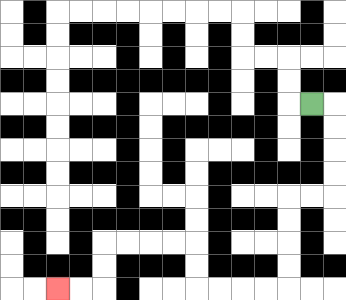{'start': '[13, 4]', 'end': '[2, 12]', 'path_directions': 'R,D,D,D,D,L,L,D,D,D,D,L,L,L,L,U,U,L,L,L,L,D,D,L,L', 'path_coordinates': '[[13, 4], [14, 4], [14, 5], [14, 6], [14, 7], [14, 8], [13, 8], [12, 8], [12, 9], [12, 10], [12, 11], [12, 12], [11, 12], [10, 12], [9, 12], [8, 12], [8, 11], [8, 10], [7, 10], [6, 10], [5, 10], [4, 10], [4, 11], [4, 12], [3, 12], [2, 12]]'}